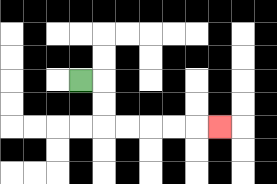{'start': '[3, 3]', 'end': '[9, 5]', 'path_directions': 'R,D,D,R,R,R,R,R', 'path_coordinates': '[[3, 3], [4, 3], [4, 4], [4, 5], [5, 5], [6, 5], [7, 5], [8, 5], [9, 5]]'}